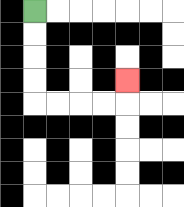{'start': '[1, 0]', 'end': '[5, 3]', 'path_directions': 'D,D,D,D,R,R,R,R,U', 'path_coordinates': '[[1, 0], [1, 1], [1, 2], [1, 3], [1, 4], [2, 4], [3, 4], [4, 4], [5, 4], [5, 3]]'}